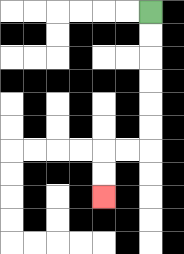{'start': '[6, 0]', 'end': '[4, 8]', 'path_directions': 'D,D,D,D,D,D,L,L,D,D', 'path_coordinates': '[[6, 0], [6, 1], [6, 2], [6, 3], [6, 4], [6, 5], [6, 6], [5, 6], [4, 6], [4, 7], [4, 8]]'}